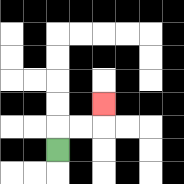{'start': '[2, 6]', 'end': '[4, 4]', 'path_directions': 'U,R,R,U', 'path_coordinates': '[[2, 6], [2, 5], [3, 5], [4, 5], [4, 4]]'}